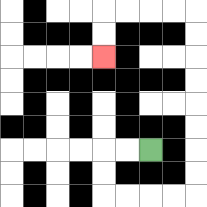{'start': '[6, 6]', 'end': '[4, 2]', 'path_directions': 'L,L,D,D,R,R,R,R,U,U,U,U,U,U,U,U,L,L,L,L,D,D', 'path_coordinates': '[[6, 6], [5, 6], [4, 6], [4, 7], [4, 8], [5, 8], [6, 8], [7, 8], [8, 8], [8, 7], [8, 6], [8, 5], [8, 4], [8, 3], [8, 2], [8, 1], [8, 0], [7, 0], [6, 0], [5, 0], [4, 0], [4, 1], [4, 2]]'}